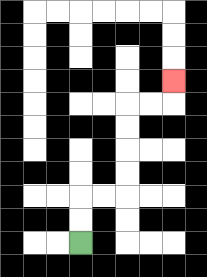{'start': '[3, 10]', 'end': '[7, 3]', 'path_directions': 'U,U,R,R,U,U,U,U,R,R,U', 'path_coordinates': '[[3, 10], [3, 9], [3, 8], [4, 8], [5, 8], [5, 7], [5, 6], [5, 5], [5, 4], [6, 4], [7, 4], [7, 3]]'}